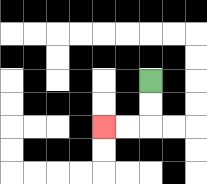{'start': '[6, 3]', 'end': '[4, 5]', 'path_directions': 'D,D,L,L', 'path_coordinates': '[[6, 3], [6, 4], [6, 5], [5, 5], [4, 5]]'}